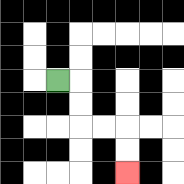{'start': '[2, 3]', 'end': '[5, 7]', 'path_directions': 'R,D,D,R,R,D,D', 'path_coordinates': '[[2, 3], [3, 3], [3, 4], [3, 5], [4, 5], [5, 5], [5, 6], [5, 7]]'}